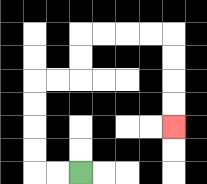{'start': '[3, 7]', 'end': '[7, 5]', 'path_directions': 'L,L,U,U,U,U,R,R,U,U,R,R,R,R,D,D,D,D', 'path_coordinates': '[[3, 7], [2, 7], [1, 7], [1, 6], [1, 5], [1, 4], [1, 3], [2, 3], [3, 3], [3, 2], [3, 1], [4, 1], [5, 1], [6, 1], [7, 1], [7, 2], [7, 3], [7, 4], [7, 5]]'}